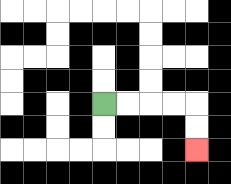{'start': '[4, 4]', 'end': '[8, 6]', 'path_directions': 'R,R,R,R,D,D', 'path_coordinates': '[[4, 4], [5, 4], [6, 4], [7, 4], [8, 4], [8, 5], [8, 6]]'}